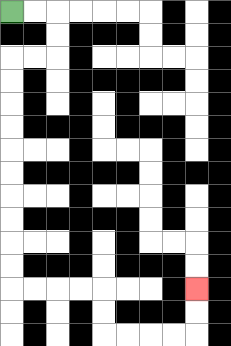{'start': '[0, 0]', 'end': '[8, 12]', 'path_directions': 'R,R,D,D,L,L,D,D,D,D,D,D,D,D,D,D,R,R,R,R,D,D,R,R,R,R,U,U', 'path_coordinates': '[[0, 0], [1, 0], [2, 0], [2, 1], [2, 2], [1, 2], [0, 2], [0, 3], [0, 4], [0, 5], [0, 6], [0, 7], [0, 8], [0, 9], [0, 10], [0, 11], [0, 12], [1, 12], [2, 12], [3, 12], [4, 12], [4, 13], [4, 14], [5, 14], [6, 14], [7, 14], [8, 14], [8, 13], [8, 12]]'}